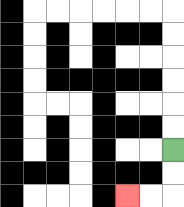{'start': '[7, 6]', 'end': '[5, 8]', 'path_directions': 'D,D,L,L', 'path_coordinates': '[[7, 6], [7, 7], [7, 8], [6, 8], [5, 8]]'}